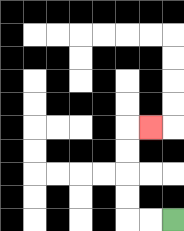{'start': '[7, 9]', 'end': '[6, 5]', 'path_directions': 'L,L,U,U,U,U,R', 'path_coordinates': '[[7, 9], [6, 9], [5, 9], [5, 8], [5, 7], [5, 6], [5, 5], [6, 5]]'}